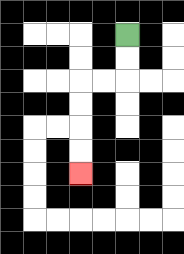{'start': '[5, 1]', 'end': '[3, 7]', 'path_directions': 'D,D,L,L,D,D,D,D', 'path_coordinates': '[[5, 1], [5, 2], [5, 3], [4, 3], [3, 3], [3, 4], [3, 5], [3, 6], [3, 7]]'}